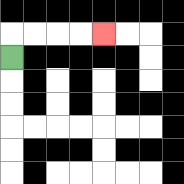{'start': '[0, 2]', 'end': '[4, 1]', 'path_directions': 'U,R,R,R,R', 'path_coordinates': '[[0, 2], [0, 1], [1, 1], [2, 1], [3, 1], [4, 1]]'}